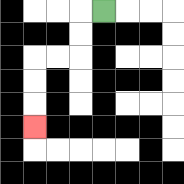{'start': '[4, 0]', 'end': '[1, 5]', 'path_directions': 'L,D,D,L,L,D,D,D', 'path_coordinates': '[[4, 0], [3, 0], [3, 1], [3, 2], [2, 2], [1, 2], [1, 3], [1, 4], [1, 5]]'}